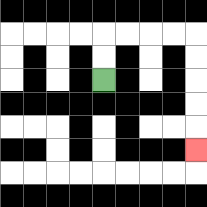{'start': '[4, 3]', 'end': '[8, 6]', 'path_directions': 'U,U,R,R,R,R,D,D,D,D,D', 'path_coordinates': '[[4, 3], [4, 2], [4, 1], [5, 1], [6, 1], [7, 1], [8, 1], [8, 2], [8, 3], [8, 4], [8, 5], [8, 6]]'}